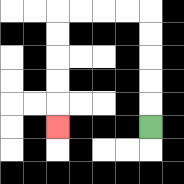{'start': '[6, 5]', 'end': '[2, 5]', 'path_directions': 'U,U,U,U,U,L,L,L,L,D,D,D,D,D', 'path_coordinates': '[[6, 5], [6, 4], [6, 3], [6, 2], [6, 1], [6, 0], [5, 0], [4, 0], [3, 0], [2, 0], [2, 1], [2, 2], [2, 3], [2, 4], [2, 5]]'}